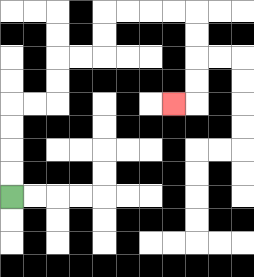{'start': '[0, 8]', 'end': '[7, 4]', 'path_directions': 'U,U,U,U,R,R,U,U,R,R,U,U,R,R,R,R,D,D,D,D,L', 'path_coordinates': '[[0, 8], [0, 7], [0, 6], [0, 5], [0, 4], [1, 4], [2, 4], [2, 3], [2, 2], [3, 2], [4, 2], [4, 1], [4, 0], [5, 0], [6, 0], [7, 0], [8, 0], [8, 1], [8, 2], [8, 3], [8, 4], [7, 4]]'}